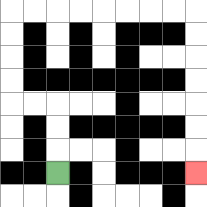{'start': '[2, 7]', 'end': '[8, 7]', 'path_directions': 'U,U,U,L,L,U,U,U,U,R,R,R,R,R,R,R,R,D,D,D,D,D,D,D', 'path_coordinates': '[[2, 7], [2, 6], [2, 5], [2, 4], [1, 4], [0, 4], [0, 3], [0, 2], [0, 1], [0, 0], [1, 0], [2, 0], [3, 0], [4, 0], [5, 0], [6, 0], [7, 0], [8, 0], [8, 1], [8, 2], [8, 3], [8, 4], [8, 5], [8, 6], [8, 7]]'}